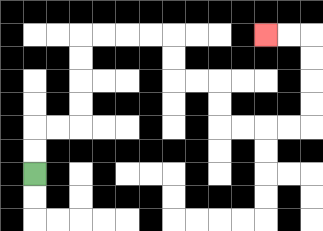{'start': '[1, 7]', 'end': '[11, 1]', 'path_directions': 'U,U,R,R,U,U,U,U,R,R,R,R,D,D,R,R,D,D,R,R,R,R,U,U,U,U,L,L', 'path_coordinates': '[[1, 7], [1, 6], [1, 5], [2, 5], [3, 5], [3, 4], [3, 3], [3, 2], [3, 1], [4, 1], [5, 1], [6, 1], [7, 1], [7, 2], [7, 3], [8, 3], [9, 3], [9, 4], [9, 5], [10, 5], [11, 5], [12, 5], [13, 5], [13, 4], [13, 3], [13, 2], [13, 1], [12, 1], [11, 1]]'}